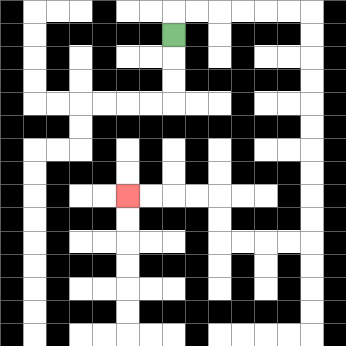{'start': '[7, 1]', 'end': '[5, 8]', 'path_directions': 'U,R,R,R,R,R,R,D,D,D,D,D,D,D,D,D,D,L,L,L,L,U,U,L,L,L,L', 'path_coordinates': '[[7, 1], [7, 0], [8, 0], [9, 0], [10, 0], [11, 0], [12, 0], [13, 0], [13, 1], [13, 2], [13, 3], [13, 4], [13, 5], [13, 6], [13, 7], [13, 8], [13, 9], [13, 10], [12, 10], [11, 10], [10, 10], [9, 10], [9, 9], [9, 8], [8, 8], [7, 8], [6, 8], [5, 8]]'}